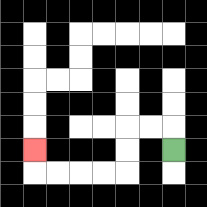{'start': '[7, 6]', 'end': '[1, 6]', 'path_directions': 'U,L,L,D,D,L,L,L,L,U', 'path_coordinates': '[[7, 6], [7, 5], [6, 5], [5, 5], [5, 6], [5, 7], [4, 7], [3, 7], [2, 7], [1, 7], [1, 6]]'}